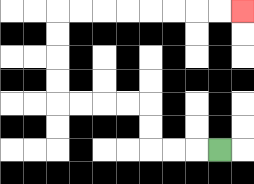{'start': '[9, 6]', 'end': '[10, 0]', 'path_directions': 'L,L,L,U,U,L,L,L,L,U,U,U,U,R,R,R,R,R,R,R,R', 'path_coordinates': '[[9, 6], [8, 6], [7, 6], [6, 6], [6, 5], [6, 4], [5, 4], [4, 4], [3, 4], [2, 4], [2, 3], [2, 2], [2, 1], [2, 0], [3, 0], [4, 0], [5, 0], [6, 0], [7, 0], [8, 0], [9, 0], [10, 0]]'}